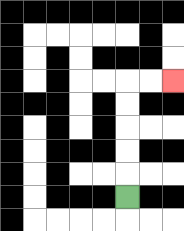{'start': '[5, 8]', 'end': '[7, 3]', 'path_directions': 'U,U,U,U,U,R,R', 'path_coordinates': '[[5, 8], [5, 7], [5, 6], [5, 5], [5, 4], [5, 3], [6, 3], [7, 3]]'}